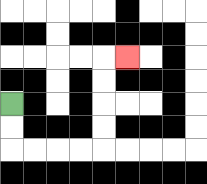{'start': '[0, 4]', 'end': '[5, 2]', 'path_directions': 'D,D,R,R,R,R,U,U,U,U,R', 'path_coordinates': '[[0, 4], [0, 5], [0, 6], [1, 6], [2, 6], [3, 6], [4, 6], [4, 5], [4, 4], [4, 3], [4, 2], [5, 2]]'}